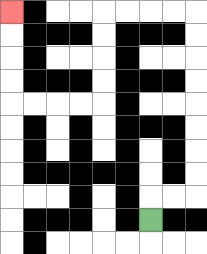{'start': '[6, 9]', 'end': '[0, 0]', 'path_directions': 'U,R,R,U,U,U,U,U,U,U,U,L,L,L,L,D,D,D,D,L,L,L,L,U,U,U,U', 'path_coordinates': '[[6, 9], [6, 8], [7, 8], [8, 8], [8, 7], [8, 6], [8, 5], [8, 4], [8, 3], [8, 2], [8, 1], [8, 0], [7, 0], [6, 0], [5, 0], [4, 0], [4, 1], [4, 2], [4, 3], [4, 4], [3, 4], [2, 4], [1, 4], [0, 4], [0, 3], [0, 2], [0, 1], [0, 0]]'}